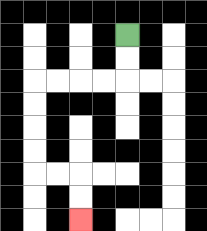{'start': '[5, 1]', 'end': '[3, 9]', 'path_directions': 'D,D,L,L,L,L,D,D,D,D,R,R,D,D', 'path_coordinates': '[[5, 1], [5, 2], [5, 3], [4, 3], [3, 3], [2, 3], [1, 3], [1, 4], [1, 5], [1, 6], [1, 7], [2, 7], [3, 7], [3, 8], [3, 9]]'}